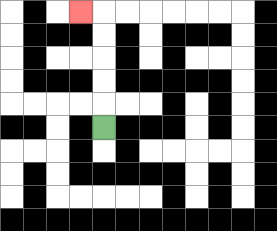{'start': '[4, 5]', 'end': '[3, 0]', 'path_directions': 'U,U,U,U,U,L', 'path_coordinates': '[[4, 5], [4, 4], [4, 3], [4, 2], [4, 1], [4, 0], [3, 0]]'}